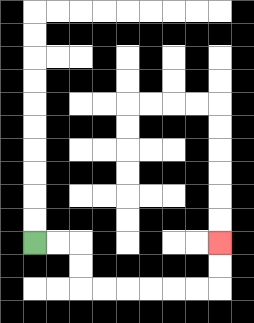{'start': '[1, 10]', 'end': '[9, 10]', 'path_directions': 'R,R,D,D,R,R,R,R,R,R,U,U', 'path_coordinates': '[[1, 10], [2, 10], [3, 10], [3, 11], [3, 12], [4, 12], [5, 12], [6, 12], [7, 12], [8, 12], [9, 12], [9, 11], [9, 10]]'}